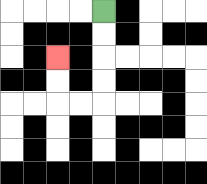{'start': '[4, 0]', 'end': '[2, 2]', 'path_directions': 'D,D,D,D,L,L,U,U', 'path_coordinates': '[[4, 0], [4, 1], [4, 2], [4, 3], [4, 4], [3, 4], [2, 4], [2, 3], [2, 2]]'}